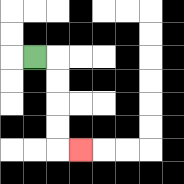{'start': '[1, 2]', 'end': '[3, 6]', 'path_directions': 'R,D,D,D,D,R', 'path_coordinates': '[[1, 2], [2, 2], [2, 3], [2, 4], [2, 5], [2, 6], [3, 6]]'}